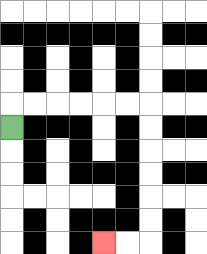{'start': '[0, 5]', 'end': '[4, 10]', 'path_directions': 'U,R,R,R,R,R,R,D,D,D,D,D,D,L,L', 'path_coordinates': '[[0, 5], [0, 4], [1, 4], [2, 4], [3, 4], [4, 4], [5, 4], [6, 4], [6, 5], [6, 6], [6, 7], [6, 8], [6, 9], [6, 10], [5, 10], [4, 10]]'}